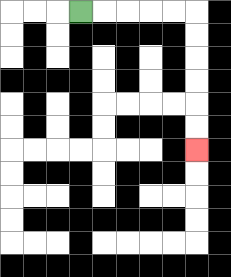{'start': '[3, 0]', 'end': '[8, 6]', 'path_directions': 'R,R,R,R,R,D,D,D,D,D,D', 'path_coordinates': '[[3, 0], [4, 0], [5, 0], [6, 0], [7, 0], [8, 0], [8, 1], [8, 2], [8, 3], [8, 4], [8, 5], [8, 6]]'}